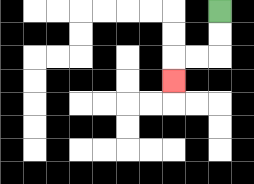{'start': '[9, 0]', 'end': '[7, 3]', 'path_directions': 'D,D,L,L,D', 'path_coordinates': '[[9, 0], [9, 1], [9, 2], [8, 2], [7, 2], [7, 3]]'}